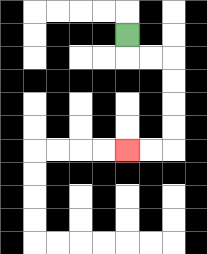{'start': '[5, 1]', 'end': '[5, 6]', 'path_directions': 'D,R,R,D,D,D,D,L,L', 'path_coordinates': '[[5, 1], [5, 2], [6, 2], [7, 2], [7, 3], [7, 4], [7, 5], [7, 6], [6, 6], [5, 6]]'}